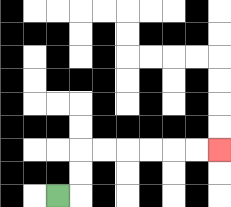{'start': '[2, 8]', 'end': '[9, 6]', 'path_directions': 'R,U,U,R,R,R,R,R,R', 'path_coordinates': '[[2, 8], [3, 8], [3, 7], [3, 6], [4, 6], [5, 6], [6, 6], [7, 6], [8, 6], [9, 6]]'}